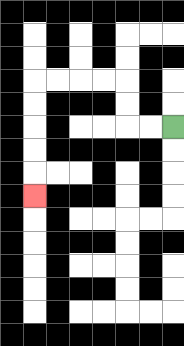{'start': '[7, 5]', 'end': '[1, 8]', 'path_directions': 'L,L,U,U,L,L,L,L,D,D,D,D,D', 'path_coordinates': '[[7, 5], [6, 5], [5, 5], [5, 4], [5, 3], [4, 3], [3, 3], [2, 3], [1, 3], [1, 4], [1, 5], [1, 6], [1, 7], [1, 8]]'}